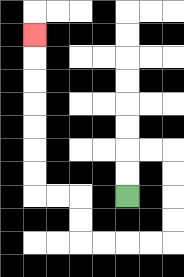{'start': '[5, 8]', 'end': '[1, 1]', 'path_directions': 'U,U,R,R,D,D,D,D,L,L,L,L,U,U,L,L,U,U,U,U,U,U,U', 'path_coordinates': '[[5, 8], [5, 7], [5, 6], [6, 6], [7, 6], [7, 7], [7, 8], [7, 9], [7, 10], [6, 10], [5, 10], [4, 10], [3, 10], [3, 9], [3, 8], [2, 8], [1, 8], [1, 7], [1, 6], [1, 5], [1, 4], [1, 3], [1, 2], [1, 1]]'}